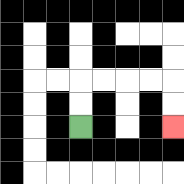{'start': '[3, 5]', 'end': '[7, 5]', 'path_directions': 'U,U,R,R,R,R,D,D', 'path_coordinates': '[[3, 5], [3, 4], [3, 3], [4, 3], [5, 3], [6, 3], [7, 3], [7, 4], [7, 5]]'}